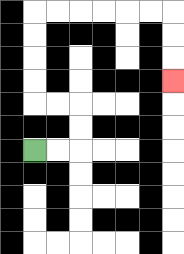{'start': '[1, 6]', 'end': '[7, 3]', 'path_directions': 'R,R,U,U,L,L,U,U,U,U,R,R,R,R,R,R,D,D,D', 'path_coordinates': '[[1, 6], [2, 6], [3, 6], [3, 5], [3, 4], [2, 4], [1, 4], [1, 3], [1, 2], [1, 1], [1, 0], [2, 0], [3, 0], [4, 0], [5, 0], [6, 0], [7, 0], [7, 1], [7, 2], [7, 3]]'}